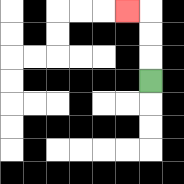{'start': '[6, 3]', 'end': '[5, 0]', 'path_directions': 'U,U,U,L', 'path_coordinates': '[[6, 3], [6, 2], [6, 1], [6, 0], [5, 0]]'}